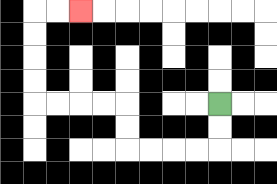{'start': '[9, 4]', 'end': '[3, 0]', 'path_directions': 'D,D,L,L,L,L,U,U,L,L,L,L,U,U,U,U,R,R', 'path_coordinates': '[[9, 4], [9, 5], [9, 6], [8, 6], [7, 6], [6, 6], [5, 6], [5, 5], [5, 4], [4, 4], [3, 4], [2, 4], [1, 4], [1, 3], [1, 2], [1, 1], [1, 0], [2, 0], [3, 0]]'}